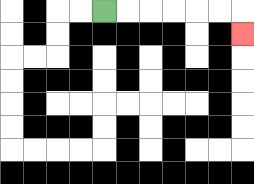{'start': '[4, 0]', 'end': '[10, 1]', 'path_directions': 'R,R,R,R,R,R,D', 'path_coordinates': '[[4, 0], [5, 0], [6, 0], [7, 0], [8, 0], [9, 0], [10, 0], [10, 1]]'}